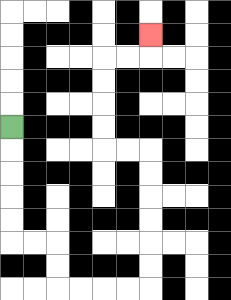{'start': '[0, 5]', 'end': '[6, 1]', 'path_directions': 'D,D,D,D,D,R,R,D,D,R,R,R,R,U,U,U,U,U,U,L,L,U,U,U,U,R,R,U', 'path_coordinates': '[[0, 5], [0, 6], [0, 7], [0, 8], [0, 9], [0, 10], [1, 10], [2, 10], [2, 11], [2, 12], [3, 12], [4, 12], [5, 12], [6, 12], [6, 11], [6, 10], [6, 9], [6, 8], [6, 7], [6, 6], [5, 6], [4, 6], [4, 5], [4, 4], [4, 3], [4, 2], [5, 2], [6, 2], [6, 1]]'}